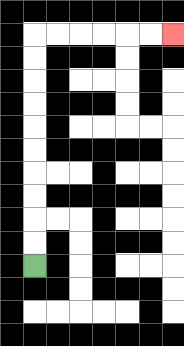{'start': '[1, 11]', 'end': '[7, 1]', 'path_directions': 'U,U,U,U,U,U,U,U,U,U,R,R,R,R,R,R', 'path_coordinates': '[[1, 11], [1, 10], [1, 9], [1, 8], [1, 7], [1, 6], [1, 5], [1, 4], [1, 3], [1, 2], [1, 1], [2, 1], [3, 1], [4, 1], [5, 1], [6, 1], [7, 1]]'}